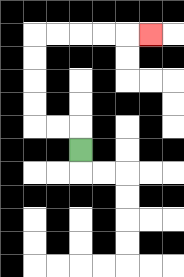{'start': '[3, 6]', 'end': '[6, 1]', 'path_directions': 'U,L,L,U,U,U,U,R,R,R,R,R', 'path_coordinates': '[[3, 6], [3, 5], [2, 5], [1, 5], [1, 4], [1, 3], [1, 2], [1, 1], [2, 1], [3, 1], [4, 1], [5, 1], [6, 1]]'}